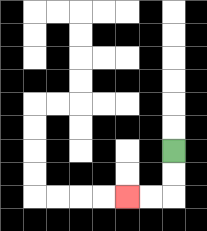{'start': '[7, 6]', 'end': '[5, 8]', 'path_directions': 'D,D,L,L', 'path_coordinates': '[[7, 6], [7, 7], [7, 8], [6, 8], [5, 8]]'}